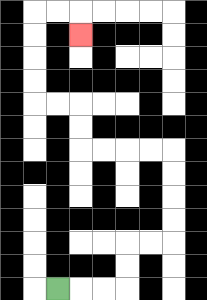{'start': '[2, 12]', 'end': '[3, 1]', 'path_directions': 'R,R,R,U,U,R,R,U,U,U,U,L,L,L,L,U,U,L,L,U,U,U,U,R,R,D', 'path_coordinates': '[[2, 12], [3, 12], [4, 12], [5, 12], [5, 11], [5, 10], [6, 10], [7, 10], [7, 9], [7, 8], [7, 7], [7, 6], [6, 6], [5, 6], [4, 6], [3, 6], [3, 5], [3, 4], [2, 4], [1, 4], [1, 3], [1, 2], [1, 1], [1, 0], [2, 0], [3, 0], [3, 1]]'}